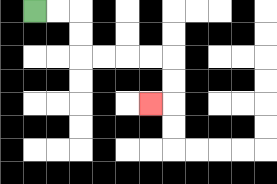{'start': '[1, 0]', 'end': '[6, 4]', 'path_directions': 'R,R,D,D,R,R,R,R,D,D,L', 'path_coordinates': '[[1, 0], [2, 0], [3, 0], [3, 1], [3, 2], [4, 2], [5, 2], [6, 2], [7, 2], [7, 3], [7, 4], [6, 4]]'}